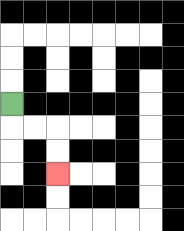{'start': '[0, 4]', 'end': '[2, 7]', 'path_directions': 'D,R,R,D,D', 'path_coordinates': '[[0, 4], [0, 5], [1, 5], [2, 5], [2, 6], [2, 7]]'}